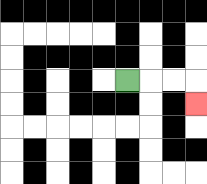{'start': '[5, 3]', 'end': '[8, 4]', 'path_directions': 'R,R,R,D', 'path_coordinates': '[[5, 3], [6, 3], [7, 3], [8, 3], [8, 4]]'}